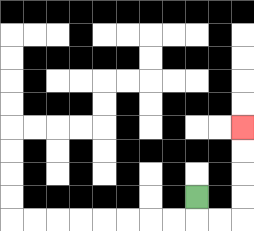{'start': '[8, 8]', 'end': '[10, 5]', 'path_directions': 'D,R,R,U,U,U,U', 'path_coordinates': '[[8, 8], [8, 9], [9, 9], [10, 9], [10, 8], [10, 7], [10, 6], [10, 5]]'}